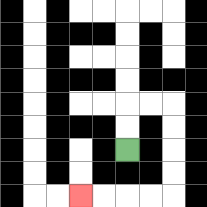{'start': '[5, 6]', 'end': '[3, 8]', 'path_directions': 'U,U,R,R,D,D,D,D,L,L,L,L', 'path_coordinates': '[[5, 6], [5, 5], [5, 4], [6, 4], [7, 4], [7, 5], [7, 6], [7, 7], [7, 8], [6, 8], [5, 8], [4, 8], [3, 8]]'}